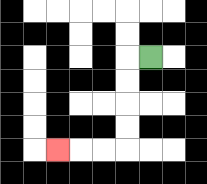{'start': '[6, 2]', 'end': '[2, 6]', 'path_directions': 'L,D,D,D,D,L,L,L', 'path_coordinates': '[[6, 2], [5, 2], [5, 3], [5, 4], [5, 5], [5, 6], [4, 6], [3, 6], [2, 6]]'}